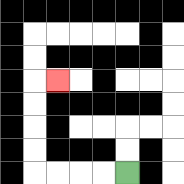{'start': '[5, 7]', 'end': '[2, 3]', 'path_directions': 'L,L,L,L,U,U,U,U,R', 'path_coordinates': '[[5, 7], [4, 7], [3, 7], [2, 7], [1, 7], [1, 6], [1, 5], [1, 4], [1, 3], [2, 3]]'}